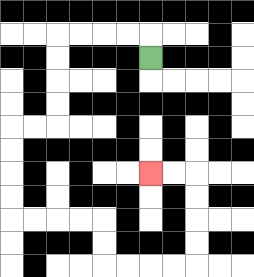{'start': '[6, 2]', 'end': '[6, 7]', 'path_directions': 'U,L,L,L,L,D,D,D,D,L,L,D,D,D,D,R,R,R,R,D,D,R,R,R,R,U,U,U,U,L,L', 'path_coordinates': '[[6, 2], [6, 1], [5, 1], [4, 1], [3, 1], [2, 1], [2, 2], [2, 3], [2, 4], [2, 5], [1, 5], [0, 5], [0, 6], [0, 7], [0, 8], [0, 9], [1, 9], [2, 9], [3, 9], [4, 9], [4, 10], [4, 11], [5, 11], [6, 11], [7, 11], [8, 11], [8, 10], [8, 9], [8, 8], [8, 7], [7, 7], [6, 7]]'}